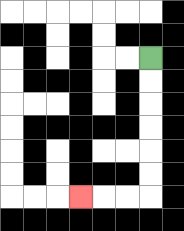{'start': '[6, 2]', 'end': '[3, 8]', 'path_directions': 'D,D,D,D,D,D,L,L,L', 'path_coordinates': '[[6, 2], [6, 3], [6, 4], [6, 5], [6, 6], [6, 7], [6, 8], [5, 8], [4, 8], [3, 8]]'}